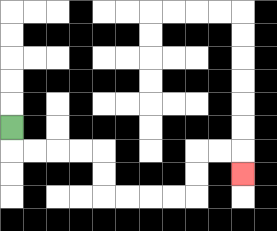{'start': '[0, 5]', 'end': '[10, 7]', 'path_directions': 'D,R,R,R,R,D,D,R,R,R,R,U,U,R,R,D', 'path_coordinates': '[[0, 5], [0, 6], [1, 6], [2, 6], [3, 6], [4, 6], [4, 7], [4, 8], [5, 8], [6, 8], [7, 8], [8, 8], [8, 7], [8, 6], [9, 6], [10, 6], [10, 7]]'}